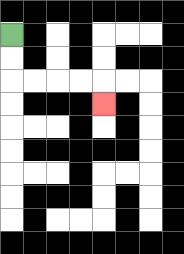{'start': '[0, 1]', 'end': '[4, 4]', 'path_directions': 'D,D,R,R,R,R,D', 'path_coordinates': '[[0, 1], [0, 2], [0, 3], [1, 3], [2, 3], [3, 3], [4, 3], [4, 4]]'}